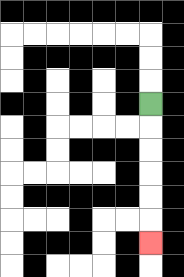{'start': '[6, 4]', 'end': '[6, 10]', 'path_directions': 'D,D,D,D,D,D', 'path_coordinates': '[[6, 4], [6, 5], [6, 6], [6, 7], [6, 8], [6, 9], [6, 10]]'}